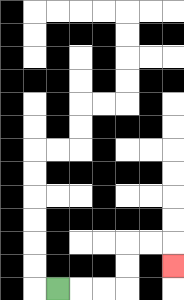{'start': '[2, 12]', 'end': '[7, 11]', 'path_directions': 'R,R,R,U,U,R,R,D', 'path_coordinates': '[[2, 12], [3, 12], [4, 12], [5, 12], [5, 11], [5, 10], [6, 10], [7, 10], [7, 11]]'}